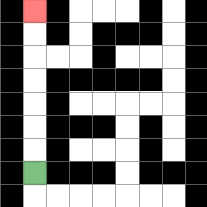{'start': '[1, 7]', 'end': '[1, 0]', 'path_directions': 'U,U,U,U,U,U,U', 'path_coordinates': '[[1, 7], [1, 6], [1, 5], [1, 4], [1, 3], [1, 2], [1, 1], [1, 0]]'}